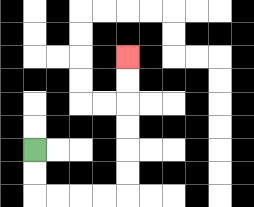{'start': '[1, 6]', 'end': '[5, 2]', 'path_directions': 'D,D,R,R,R,R,U,U,U,U,U,U', 'path_coordinates': '[[1, 6], [1, 7], [1, 8], [2, 8], [3, 8], [4, 8], [5, 8], [5, 7], [5, 6], [5, 5], [5, 4], [5, 3], [5, 2]]'}